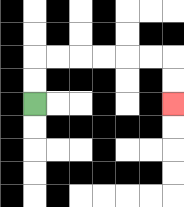{'start': '[1, 4]', 'end': '[7, 4]', 'path_directions': 'U,U,R,R,R,R,R,R,D,D', 'path_coordinates': '[[1, 4], [1, 3], [1, 2], [2, 2], [3, 2], [4, 2], [5, 2], [6, 2], [7, 2], [7, 3], [7, 4]]'}